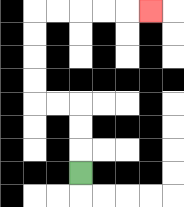{'start': '[3, 7]', 'end': '[6, 0]', 'path_directions': 'U,U,U,L,L,U,U,U,U,R,R,R,R,R', 'path_coordinates': '[[3, 7], [3, 6], [3, 5], [3, 4], [2, 4], [1, 4], [1, 3], [1, 2], [1, 1], [1, 0], [2, 0], [3, 0], [4, 0], [5, 0], [6, 0]]'}